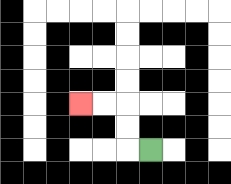{'start': '[6, 6]', 'end': '[3, 4]', 'path_directions': 'L,U,U,L,L', 'path_coordinates': '[[6, 6], [5, 6], [5, 5], [5, 4], [4, 4], [3, 4]]'}